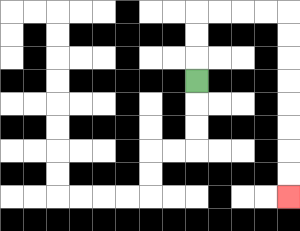{'start': '[8, 3]', 'end': '[12, 8]', 'path_directions': 'U,U,U,R,R,R,R,D,D,D,D,D,D,D,D', 'path_coordinates': '[[8, 3], [8, 2], [8, 1], [8, 0], [9, 0], [10, 0], [11, 0], [12, 0], [12, 1], [12, 2], [12, 3], [12, 4], [12, 5], [12, 6], [12, 7], [12, 8]]'}